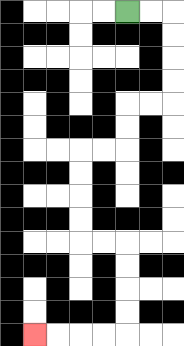{'start': '[5, 0]', 'end': '[1, 14]', 'path_directions': 'R,R,D,D,D,D,L,L,D,D,L,L,D,D,D,D,R,R,D,D,D,D,L,L,L,L', 'path_coordinates': '[[5, 0], [6, 0], [7, 0], [7, 1], [7, 2], [7, 3], [7, 4], [6, 4], [5, 4], [5, 5], [5, 6], [4, 6], [3, 6], [3, 7], [3, 8], [3, 9], [3, 10], [4, 10], [5, 10], [5, 11], [5, 12], [5, 13], [5, 14], [4, 14], [3, 14], [2, 14], [1, 14]]'}